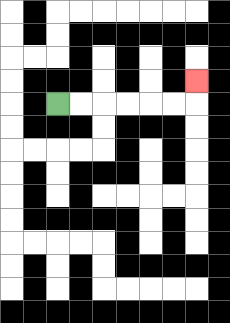{'start': '[2, 4]', 'end': '[8, 3]', 'path_directions': 'R,R,R,R,R,R,U', 'path_coordinates': '[[2, 4], [3, 4], [4, 4], [5, 4], [6, 4], [7, 4], [8, 4], [8, 3]]'}